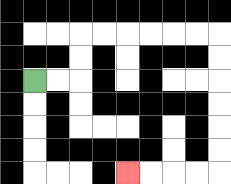{'start': '[1, 3]', 'end': '[5, 7]', 'path_directions': 'R,R,U,U,R,R,R,R,R,R,D,D,D,D,D,D,L,L,L,L', 'path_coordinates': '[[1, 3], [2, 3], [3, 3], [3, 2], [3, 1], [4, 1], [5, 1], [6, 1], [7, 1], [8, 1], [9, 1], [9, 2], [9, 3], [9, 4], [9, 5], [9, 6], [9, 7], [8, 7], [7, 7], [6, 7], [5, 7]]'}